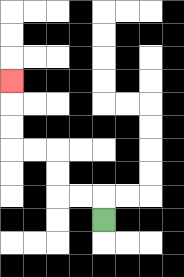{'start': '[4, 9]', 'end': '[0, 3]', 'path_directions': 'U,L,L,U,U,L,L,U,U,U', 'path_coordinates': '[[4, 9], [4, 8], [3, 8], [2, 8], [2, 7], [2, 6], [1, 6], [0, 6], [0, 5], [0, 4], [0, 3]]'}